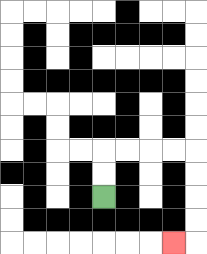{'start': '[4, 8]', 'end': '[7, 10]', 'path_directions': 'U,U,R,R,R,R,D,D,D,D,L', 'path_coordinates': '[[4, 8], [4, 7], [4, 6], [5, 6], [6, 6], [7, 6], [8, 6], [8, 7], [8, 8], [8, 9], [8, 10], [7, 10]]'}